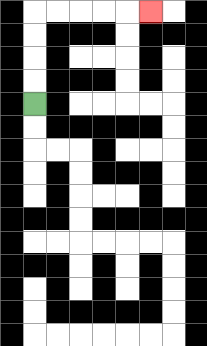{'start': '[1, 4]', 'end': '[6, 0]', 'path_directions': 'U,U,U,U,R,R,R,R,R', 'path_coordinates': '[[1, 4], [1, 3], [1, 2], [1, 1], [1, 0], [2, 0], [3, 0], [4, 0], [5, 0], [6, 0]]'}